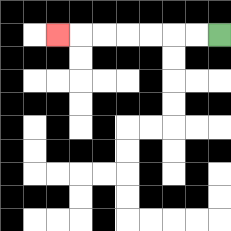{'start': '[9, 1]', 'end': '[2, 1]', 'path_directions': 'L,L,L,L,L,L,L', 'path_coordinates': '[[9, 1], [8, 1], [7, 1], [6, 1], [5, 1], [4, 1], [3, 1], [2, 1]]'}